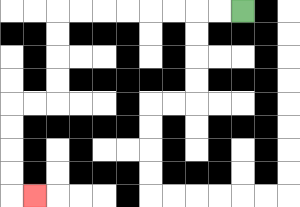{'start': '[10, 0]', 'end': '[1, 8]', 'path_directions': 'L,L,L,L,L,L,L,L,D,D,D,D,L,L,D,D,D,D,R', 'path_coordinates': '[[10, 0], [9, 0], [8, 0], [7, 0], [6, 0], [5, 0], [4, 0], [3, 0], [2, 0], [2, 1], [2, 2], [2, 3], [2, 4], [1, 4], [0, 4], [0, 5], [0, 6], [0, 7], [0, 8], [1, 8]]'}